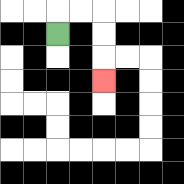{'start': '[2, 1]', 'end': '[4, 3]', 'path_directions': 'U,R,R,D,D,D', 'path_coordinates': '[[2, 1], [2, 0], [3, 0], [4, 0], [4, 1], [4, 2], [4, 3]]'}